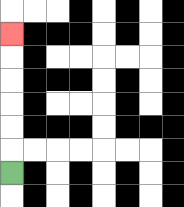{'start': '[0, 7]', 'end': '[0, 1]', 'path_directions': 'U,U,U,U,U,U', 'path_coordinates': '[[0, 7], [0, 6], [0, 5], [0, 4], [0, 3], [0, 2], [0, 1]]'}